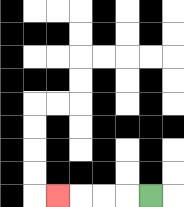{'start': '[6, 8]', 'end': '[2, 8]', 'path_directions': 'L,L,L,L', 'path_coordinates': '[[6, 8], [5, 8], [4, 8], [3, 8], [2, 8]]'}